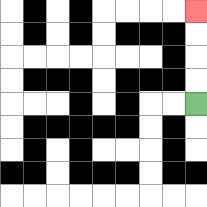{'start': '[8, 4]', 'end': '[8, 0]', 'path_directions': 'U,U,U,U', 'path_coordinates': '[[8, 4], [8, 3], [8, 2], [8, 1], [8, 0]]'}